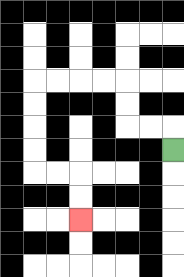{'start': '[7, 6]', 'end': '[3, 9]', 'path_directions': 'U,L,L,U,U,L,L,L,L,D,D,D,D,R,R,D,D', 'path_coordinates': '[[7, 6], [7, 5], [6, 5], [5, 5], [5, 4], [5, 3], [4, 3], [3, 3], [2, 3], [1, 3], [1, 4], [1, 5], [1, 6], [1, 7], [2, 7], [3, 7], [3, 8], [3, 9]]'}